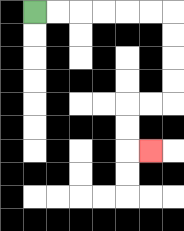{'start': '[1, 0]', 'end': '[6, 6]', 'path_directions': 'R,R,R,R,R,R,D,D,D,D,L,L,D,D,R', 'path_coordinates': '[[1, 0], [2, 0], [3, 0], [4, 0], [5, 0], [6, 0], [7, 0], [7, 1], [7, 2], [7, 3], [7, 4], [6, 4], [5, 4], [5, 5], [5, 6], [6, 6]]'}